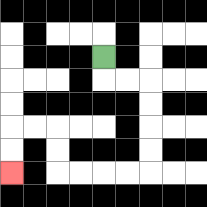{'start': '[4, 2]', 'end': '[0, 7]', 'path_directions': 'D,R,R,D,D,D,D,L,L,L,L,U,U,L,L,D,D', 'path_coordinates': '[[4, 2], [4, 3], [5, 3], [6, 3], [6, 4], [6, 5], [6, 6], [6, 7], [5, 7], [4, 7], [3, 7], [2, 7], [2, 6], [2, 5], [1, 5], [0, 5], [0, 6], [0, 7]]'}